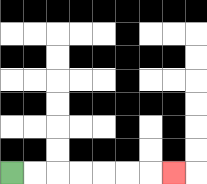{'start': '[0, 7]', 'end': '[7, 7]', 'path_directions': 'R,R,R,R,R,R,R', 'path_coordinates': '[[0, 7], [1, 7], [2, 7], [3, 7], [4, 7], [5, 7], [6, 7], [7, 7]]'}